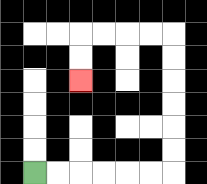{'start': '[1, 7]', 'end': '[3, 3]', 'path_directions': 'R,R,R,R,R,R,U,U,U,U,U,U,L,L,L,L,D,D', 'path_coordinates': '[[1, 7], [2, 7], [3, 7], [4, 7], [5, 7], [6, 7], [7, 7], [7, 6], [7, 5], [7, 4], [7, 3], [7, 2], [7, 1], [6, 1], [5, 1], [4, 1], [3, 1], [3, 2], [3, 3]]'}